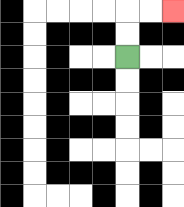{'start': '[5, 2]', 'end': '[7, 0]', 'path_directions': 'U,U,R,R', 'path_coordinates': '[[5, 2], [5, 1], [5, 0], [6, 0], [7, 0]]'}